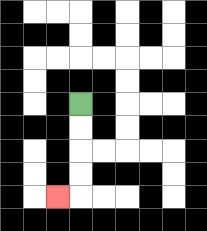{'start': '[3, 4]', 'end': '[2, 8]', 'path_directions': 'D,D,D,D,L', 'path_coordinates': '[[3, 4], [3, 5], [3, 6], [3, 7], [3, 8], [2, 8]]'}